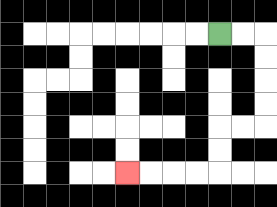{'start': '[9, 1]', 'end': '[5, 7]', 'path_directions': 'R,R,D,D,D,D,L,L,D,D,L,L,L,L', 'path_coordinates': '[[9, 1], [10, 1], [11, 1], [11, 2], [11, 3], [11, 4], [11, 5], [10, 5], [9, 5], [9, 6], [9, 7], [8, 7], [7, 7], [6, 7], [5, 7]]'}